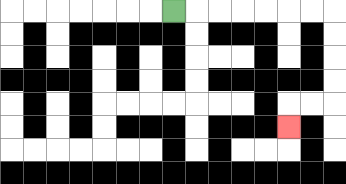{'start': '[7, 0]', 'end': '[12, 5]', 'path_directions': 'R,R,R,R,R,R,R,D,D,D,D,L,L,D', 'path_coordinates': '[[7, 0], [8, 0], [9, 0], [10, 0], [11, 0], [12, 0], [13, 0], [14, 0], [14, 1], [14, 2], [14, 3], [14, 4], [13, 4], [12, 4], [12, 5]]'}